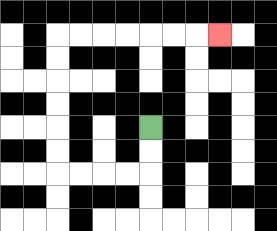{'start': '[6, 5]', 'end': '[9, 1]', 'path_directions': 'D,D,L,L,L,L,U,U,U,U,U,U,R,R,R,R,R,R,R', 'path_coordinates': '[[6, 5], [6, 6], [6, 7], [5, 7], [4, 7], [3, 7], [2, 7], [2, 6], [2, 5], [2, 4], [2, 3], [2, 2], [2, 1], [3, 1], [4, 1], [5, 1], [6, 1], [7, 1], [8, 1], [9, 1]]'}